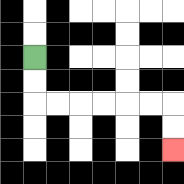{'start': '[1, 2]', 'end': '[7, 6]', 'path_directions': 'D,D,R,R,R,R,R,R,D,D', 'path_coordinates': '[[1, 2], [1, 3], [1, 4], [2, 4], [3, 4], [4, 4], [5, 4], [6, 4], [7, 4], [7, 5], [7, 6]]'}